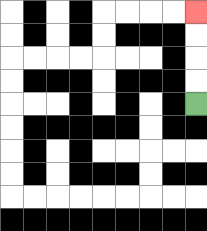{'start': '[8, 4]', 'end': '[8, 0]', 'path_directions': 'U,U,U,U', 'path_coordinates': '[[8, 4], [8, 3], [8, 2], [8, 1], [8, 0]]'}